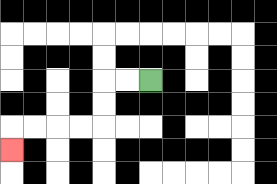{'start': '[6, 3]', 'end': '[0, 6]', 'path_directions': 'L,L,D,D,L,L,L,L,D', 'path_coordinates': '[[6, 3], [5, 3], [4, 3], [4, 4], [4, 5], [3, 5], [2, 5], [1, 5], [0, 5], [0, 6]]'}